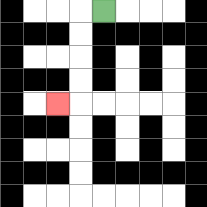{'start': '[4, 0]', 'end': '[2, 4]', 'path_directions': 'L,D,D,D,D,L', 'path_coordinates': '[[4, 0], [3, 0], [3, 1], [3, 2], [3, 3], [3, 4], [2, 4]]'}